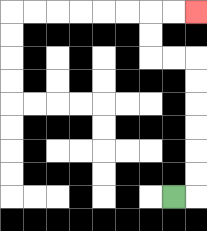{'start': '[7, 8]', 'end': '[8, 0]', 'path_directions': 'R,U,U,U,U,U,U,L,L,U,U,R,R', 'path_coordinates': '[[7, 8], [8, 8], [8, 7], [8, 6], [8, 5], [8, 4], [8, 3], [8, 2], [7, 2], [6, 2], [6, 1], [6, 0], [7, 0], [8, 0]]'}